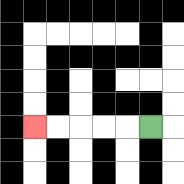{'start': '[6, 5]', 'end': '[1, 5]', 'path_directions': 'L,L,L,L,L', 'path_coordinates': '[[6, 5], [5, 5], [4, 5], [3, 5], [2, 5], [1, 5]]'}